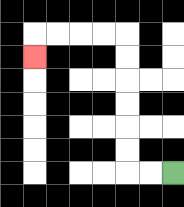{'start': '[7, 7]', 'end': '[1, 2]', 'path_directions': 'L,L,U,U,U,U,U,U,L,L,L,L,D', 'path_coordinates': '[[7, 7], [6, 7], [5, 7], [5, 6], [5, 5], [5, 4], [5, 3], [5, 2], [5, 1], [4, 1], [3, 1], [2, 1], [1, 1], [1, 2]]'}